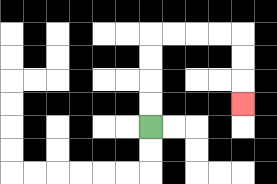{'start': '[6, 5]', 'end': '[10, 4]', 'path_directions': 'U,U,U,U,R,R,R,R,D,D,D', 'path_coordinates': '[[6, 5], [6, 4], [6, 3], [6, 2], [6, 1], [7, 1], [8, 1], [9, 1], [10, 1], [10, 2], [10, 3], [10, 4]]'}